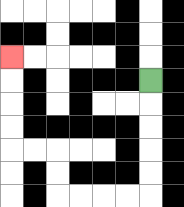{'start': '[6, 3]', 'end': '[0, 2]', 'path_directions': 'D,D,D,D,D,L,L,L,L,U,U,L,L,U,U,U,U', 'path_coordinates': '[[6, 3], [6, 4], [6, 5], [6, 6], [6, 7], [6, 8], [5, 8], [4, 8], [3, 8], [2, 8], [2, 7], [2, 6], [1, 6], [0, 6], [0, 5], [0, 4], [0, 3], [0, 2]]'}